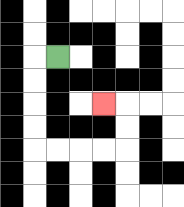{'start': '[2, 2]', 'end': '[4, 4]', 'path_directions': 'L,D,D,D,D,R,R,R,R,U,U,L', 'path_coordinates': '[[2, 2], [1, 2], [1, 3], [1, 4], [1, 5], [1, 6], [2, 6], [3, 6], [4, 6], [5, 6], [5, 5], [5, 4], [4, 4]]'}